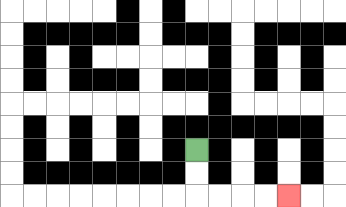{'start': '[8, 6]', 'end': '[12, 8]', 'path_directions': 'D,D,R,R,R,R', 'path_coordinates': '[[8, 6], [8, 7], [8, 8], [9, 8], [10, 8], [11, 8], [12, 8]]'}